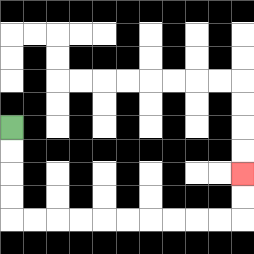{'start': '[0, 5]', 'end': '[10, 7]', 'path_directions': 'D,D,D,D,R,R,R,R,R,R,R,R,R,R,U,U', 'path_coordinates': '[[0, 5], [0, 6], [0, 7], [0, 8], [0, 9], [1, 9], [2, 9], [3, 9], [4, 9], [5, 9], [6, 9], [7, 9], [8, 9], [9, 9], [10, 9], [10, 8], [10, 7]]'}